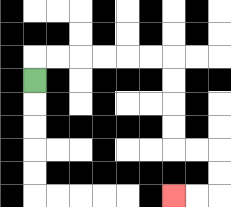{'start': '[1, 3]', 'end': '[7, 8]', 'path_directions': 'U,R,R,R,R,R,R,D,D,D,D,R,R,D,D,L,L', 'path_coordinates': '[[1, 3], [1, 2], [2, 2], [3, 2], [4, 2], [5, 2], [6, 2], [7, 2], [7, 3], [7, 4], [7, 5], [7, 6], [8, 6], [9, 6], [9, 7], [9, 8], [8, 8], [7, 8]]'}